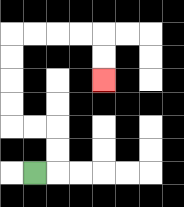{'start': '[1, 7]', 'end': '[4, 3]', 'path_directions': 'R,U,U,L,L,U,U,U,U,R,R,R,R,D,D', 'path_coordinates': '[[1, 7], [2, 7], [2, 6], [2, 5], [1, 5], [0, 5], [0, 4], [0, 3], [0, 2], [0, 1], [1, 1], [2, 1], [3, 1], [4, 1], [4, 2], [4, 3]]'}